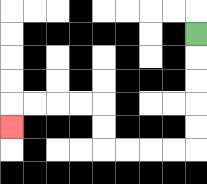{'start': '[8, 1]', 'end': '[0, 5]', 'path_directions': 'D,D,D,D,D,L,L,L,L,U,U,L,L,L,L,D', 'path_coordinates': '[[8, 1], [8, 2], [8, 3], [8, 4], [8, 5], [8, 6], [7, 6], [6, 6], [5, 6], [4, 6], [4, 5], [4, 4], [3, 4], [2, 4], [1, 4], [0, 4], [0, 5]]'}